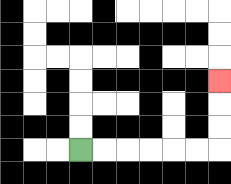{'start': '[3, 6]', 'end': '[9, 3]', 'path_directions': 'R,R,R,R,R,R,U,U,U', 'path_coordinates': '[[3, 6], [4, 6], [5, 6], [6, 6], [7, 6], [8, 6], [9, 6], [9, 5], [9, 4], [9, 3]]'}